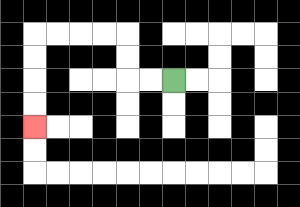{'start': '[7, 3]', 'end': '[1, 5]', 'path_directions': 'L,L,U,U,L,L,L,L,D,D,D,D', 'path_coordinates': '[[7, 3], [6, 3], [5, 3], [5, 2], [5, 1], [4, 1], [3, 1], [2, 1], [1, 1], [1, 2], [1, 3], [1, 4], [1, 5]]'}